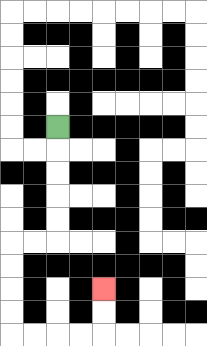{'start': '[2, 5]', 'end': '[4, 12]', 'path_directions': 'D,D,D,D,D,L,L,D,D,D,D,R,R,R,R,U,U', 'path_coordinates': '[[2, 5], [2, 6], [2, 7], [2, 8], [2, 9], [2, 10], [1, 10], [0, 10], [0, 11], [0, 12], [0, 13], [0, 14], [1, 14], [2, 14], [3, 14], [4, 14], [4, 13], [4, 12]]'}